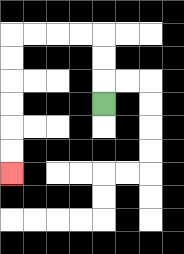{'start': '[4, 4]', 'end': '[0, 7]', 'path_directions': 'U,U,U,L,L,L,L,D,D,D,D,D,D', 'path_coordinates': '[[4, 4], [4, 3], [4, 2], [4, 1], [3, 1], [2, 1], [1, 1], [0, 1], [0, 2], [0, 3], [0, 4], [0, 5], [0, 6], [0, 7]]'}